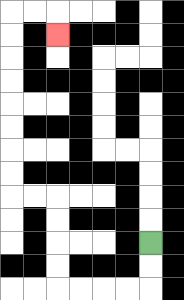{'start': '[6, 10]', 'end': '[2, 1]', 'path_directions': 'D,D,L,L,L,L,U,U,U,U,L,L,U,U,U,U,U,U,U,U,R,R,D', 'path_coordinates': '[[6, 10], [6, 11], [6, 12], [5, 12], [4, 12], [3, 12], [2, 12], [2, 11], [2, 10], [2, 9], [2, 8], [1, 8], [0, 8], [0, 7], [0, 6], [0, 5], [0, 4], [0, 3], [0, 2], [0, 1], [0, 0], [1, 0], [2, 0], [2, 1]]'}